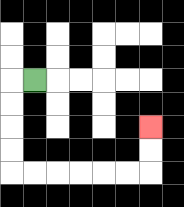{'start': '[1, 3]', 'end': '[6, 5]', 'path_directions': 'L,D,D,D,D,R,R,R,R,R,R,U,U', 'path_coordinates': '[[1, 3], [0, 3], [0, 4], [0, 5], [0, 6], [0, 7], [1, 7], [2, 7], [3, 7], [4, 7], [5, 7], [6, 7], [6, 6], [6, 5]]'}